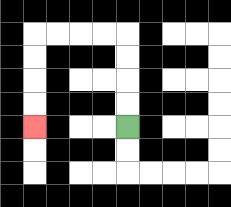{'start': '[5, 5]', 'end': '[1, 5]', 'path_directions': 'U,U,U,U,L,L,L,L,D,D,D,D', 'path_coordinates': '[[5, 5], [5, 4], [5, 3], [5, 2], [5, 1], [4, 1], [3, 1], [2, 1], [1, 1], [1, 2], [1, 3], [1, 4], [1, 5]]'}